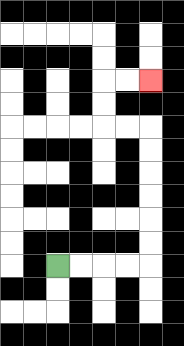{'start': '[2, 11]', 'end': '[6, 3]', 'path_directions': 'R,R,R,R,U,U,U,U,U,U,L,L,U,U,R,R', 'path_coordinates': '[[2, 11], [3, 11], [4, 11], [5, 11], [6, 11], [6, 10], [6, 9], [6, 8], [6, 7], [6, 6], [6, 5], [5, 5], [4, 5], [4, 4], [4, 3], [5, 3], [6, 3]]'}